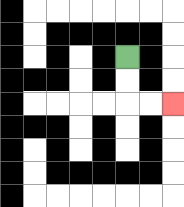{'start': '[5, 2]', 'end': '[7, 4]', 'path_directions': 'D,D,R,R', 'path_coordinates': '[[5, 2], [5, 3], [5, 4], [6, 4], [7, 4]]'}